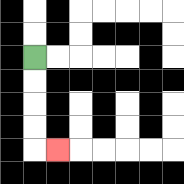{'start': '[1, 2]', 'end': '[2, 6]', 'path_directions': 'D,D,D,D,R', 'path_coordinates': '[[1, 2], [1, 3], [1, 4], [1, 5], [1, 6], [2, 6]]'}